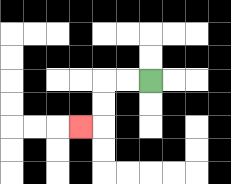{'start': '[6, 3]', 'end': '[3, 5]', 'path_directions': 'L,L,D,D,L', 'path_coordinates': '[[6, 3], [5, 3], [4, 3], [4, 4], [4, 5], [3, 5]]'}